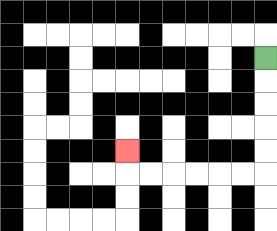{'start': '[11, 2]', 'end': '[5, 6]', 'path_directions': 'D,D,D,D,D,L,L,L,L,L,L,U', 'path_coordinates': '[[11, 2], [11, 3], [11, 4], [11, 5], [11, 6], [11, 7], [10, 7], [9, 7], [8, 7], [7, 7], [6, 7], [5, 7], [5, 6]]'}